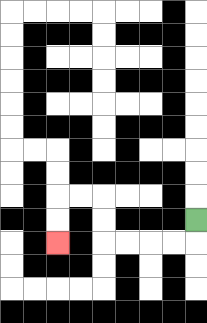{'start': '[8, 9]', 'end': '[2, 10]', 'path_directions': 'D,L,L,L,L,U,U,L,L,D,D', 'path_coordinates': '[[8, 9], [8, 10], [7, 10], [6, 10], [5, 10], [4, 10], [4, 9], [4, 8], [3, 8], [2, 8], [2, 9], [2, 10]]'}